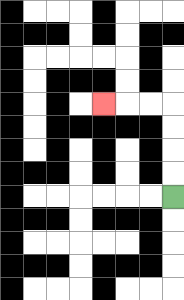{'start': '[7, 8]', 'end': '[4, 4]', 'path_directions': 'U,U,U,U,L,L,L', 'path_coordinates': '[[7, 8], [7, 7], [7, 6], [7, 5], [7, 4], [6, 4], [5, 4], [4, 4]]'}